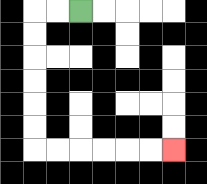{'start': '[3, 0]', 'end': '[7, 6]', 'path_directions': 'L,L,D,D,D,D,D,D,R,R,R,R,R,R', 'path_coordinates': '[[3, 0], [2, 0], [1, 0], [1, 1], [1, 2], [1, 3], [1, 4], [1, 5], [1, 6], [2, 6], [3, 6], [4, 6], [5, 6], [6, 6], [7, 6]]'}